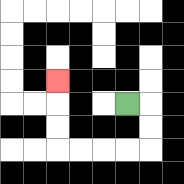{'start': '[5, 4]', 'end': '[2, 3]', 'path_directions': 'R,D,D,L,L,L,L,U,U,U', 'path_coordinates': '[[5, 4], [6, 4], [6, 5], [6, 6], [5, 6], [4, 6], [3, 6], [2, 6], [2, 5], [2, 4], [2, 3]]'}